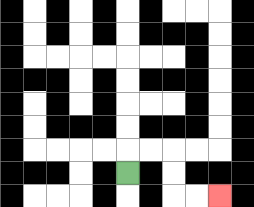{'start': '[5, 7]', 'end': '[9, 8]', 'path_directions': 'U,R,R,D,D,R,R', 'path_coordinates': '[[5, 7], [5, 6], [6, 6], [7, 6], [7, 7], [7, 8], [8, 8], [9, 8]]'}